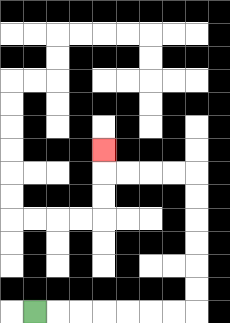{'start': '[1, 13]', 'end': '[4, 6]', 'path_directions': 'R,R,R,R,R,R,R,U,U,U,U,U,U,L,L,L,L,U', 'path_coordinates': '[[1, 13], [2, 13], [3, 13], [4, 13], [5, 13], [6, 13], [7, 13], [8, 13], [8, 12], [8, 11], [8, 10], [8, 9], [8, 8], [8, 7], [7, 7], [6, 7], [5, 7], [4, 7], [4, 6]]'}